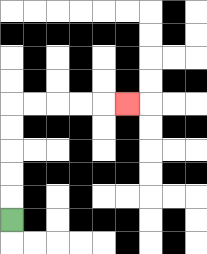{'start': '[0, 9]', 'end': '[5, 4]', 'path_directions': 'U,U,U,U,U,R,R,R,R,R', 'path_coordinates': '[[0, 9], [0, 8], [0, 7], [0, 6], [0, 5], [0, 4], [1, 4], [2, 4], [3, 4], [4, 4], [5, 4]]'}